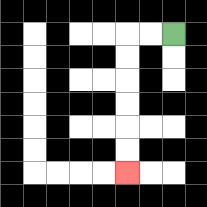{'start': '[7, 1]', 'end': '[5, 7]', 'path_directions': 'L,L,D,D,D,D,D,D', 'path_coordinates': '[[7, 1], [6, 1], [5, 1], [5, 2], [5, 3], [5, 4], [5, 5], [5, 6], [5, 7]]'}